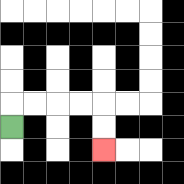{'start': '[0, 5]', 'end': '[4, 6]', 'path_directions': 'U,R,R,R,R,D,D', 'path_coordinates': '[[0, 5], [0, 4], [1, 4], [2, 4], [3, 4], [4, 4], [4, 5], [4, 6]]'}